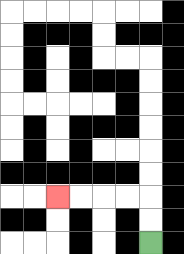{'start': '[6, 10]', 'end': '[2, 8]', 'path_directions': 'U,U,L,L,L,L', 'path_coordinates': '[[6, 10], [6, 9], [6, 8], [5, 8], [4, 8], [3, 8], [2, 8]]'}